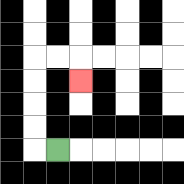{'start': '[2, 6]', 'end': '[3, 3]', 'path_directions': 'L,U,U,U,U,R,R,D', 'path_coordinates': '[[2, 6], [1, 6], [1, 5], [1, 4], [1, 3], [1, 2], [2, 2], [3, 2], [3, 3]]'}